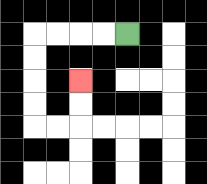{'start': '[5, 1]', 'end': '[3, 3]', 'path_directions': 'L,L,L,L,D,D,D,D,R,R,U,U', 'path_coordinates': '[[5, 1], [4, 1], [3, 1], [2, 1], [1, 1], [1, 2], [1, 3], [1, 4], [1, 5], [2, 5], [3, 5], [3, 4], [3, 3]]'}